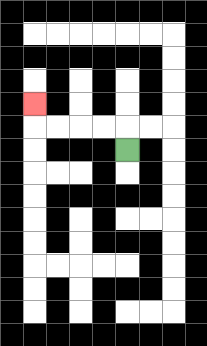{'start': '[5, 6]', 'end': '[1, 4]', 'path_directions': 'U,L,L,L,L,U', 'path_coordinates': '[[5, 6], [5, 5], [4, 5], [3, 5], [2, 5], [1, 5], [1, 4]]'}